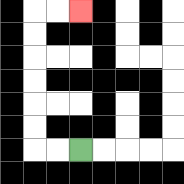{'start': '[3, 6]', 'end': '[3, 0]', 'path_directions': 'L,L,U,U,U,U,U,U,R,R', 'path_coordinates': '[[3, 6], [2, 6], [1, 6], [1, 5], [1, 4], [1, 3], [1, 2], [1, 1], [1, 0], [2, 0], [3, 0]]'}